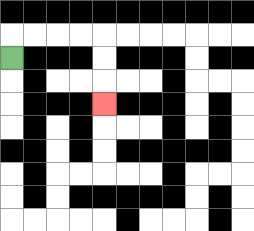{'start': '[0, 2]', 'end': '[4, 4]', 'path_directions': 'U,R,R,R,R,D,D,D', 'path_coordinates': '[[0, 2], [0, 1], [1, 1], [2, 1], [3, 1], [4, 1], [4, 2], [4, 3], [4, 4]]'}